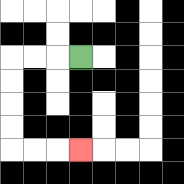{'start': '[3, 2]', 'end': '[3, 6]', 'path_directions': 'L,L,L,D,D,D,D,R,R,R', 'path_coordinates': '[[3, 2], [2, 2], [1, 2], [0, 2], [0, 3], [0, 4], [0, 5], [0, 6], [1, 6], [2, 6], [3, 6]]'}